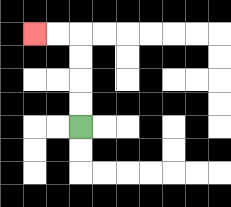{'start': '[3, 5]', 'end': '[1, 1]', 'path_directions': 'U,U,U,U,L,L', 'path_coordinates': '[[3, 5], [3, 4], [3, 3], [3, 2], [3, 1], [2, 1], [1, 1]]'}